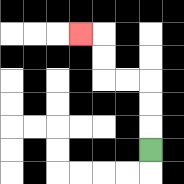{'start': '[6, 6]', 'end': '[3, 1]', 'path_directions': 'U,U,U,L,L,U,U,L', 'path_coordinates': '[[6, 6], [6, 5], [6, 4], [6, 3], [5, 3], [4, 3], [4, 2], [4, 1], [3, 1]]'}